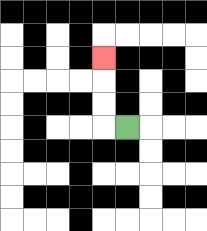{'start': '[5, 5]', 'end': '[4, 2]', 'path_directions': 'L,U,U,U', 'path_coordinates': '[[5, 5], [4, 5], [4, 4], [4, 3], [4, 2]]'}